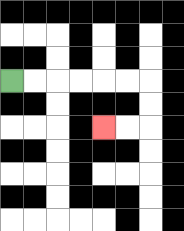{'start': '[0, 3]', 'end': '[4, 5]', 'path_directions': 'R,R,R,R,R,R,D,D,L,L', 'path_coordinates': '[[0, 3], [1, 3], [2, 3], [3, 3], [4, 3], [5, 3], [6, 3], [6, 4], [6, 5], [5, 5], [4, 5]]'}